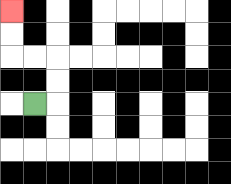{'start': '[1, 4]', 'end': '[0, 0]', 'path_directions': 'R,U,U,L,L,U,U', 'path_coordinates': '[[1, 4], [2, 4], [2, 3], [2, 2], [1, 2], [0, 2], [0, 1], [0, 0]]'}